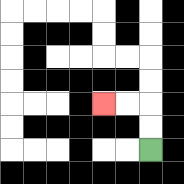{'start': '[6, 6]', 'end': '[4, 4]', 'path_directions': 'U,U,L,L', 'path_coordinates': '[[6, 6], [6, 5], [6, 4], [5, 4], [4, 4]]'}